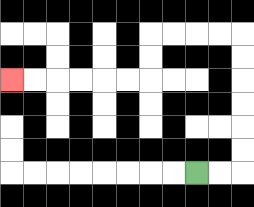{'start': '[8, 7]', 'end': '[0, 3]', 'path_directions': 'R,R,U,U,U,U,U,U,L,L,L,L,D,D,L,L,L,L,L,L', 'path_coordinates': '[[8, 7], [9, 7], [10, 7], [10, 6], [10, 5], [10, 4], [10, 3], [10, 2], [10, 1], [9, 1], [8, 1], [7, 1], [6, 1], [6, 2], [6, 3], [5, 3], [4, 3], [3, 3], [2, 3], [1, 3], [0, 3]]'}